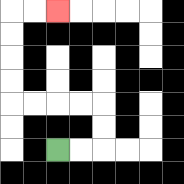{'start': '[2, 6]', 'end': '[2, 0]', 'path_directions': 'R,R,U,U,L,L,L,L,U,U,U,U,R,R', 'path_coordinates': '[[2, 6], [3, 6], [4, 6], [4, 5], [4, 4], [3, 4], [2, 4], [1, 4], [0, 4], [0, 3], [0, 2], [0, 1], [0, 0], [1, 0], [2, 0]]'}